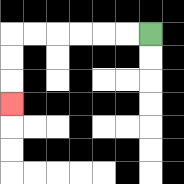{'start': '[6, 1]', 'end': '[0, 4]', 'path_directions': 'L,L,L,L,L,L,D,D,D', 'path_coordinates': '[[6, 1], [5, 1], [4, 1], [3, 1], [2, 1], [1, 1], [0, 1], [0, 2], [0, 3], [0, 4]]'}